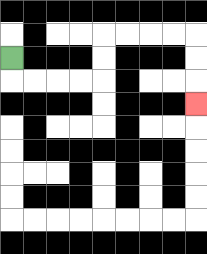{'start': '[0, 2]', 'end': '[8, 4]', 'path_directions': 'D,R,R,R,R,U,U,R,R,R,R,D,D,D', 'path_coordinates': '[[0, 2], [0, 3], [1, 3], [2, 3], [3, 3], [4, 3], [4, 2], [4, 1], [5, 1], [6, 1], [7, 1], [8, 1], [8, 2], [8, 3], [8, 4]]'}